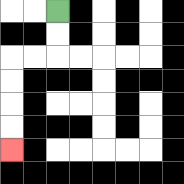{'start': '[2, 0]', 'end': '[0, 6]', 'path_directions': 'D,D,L,L,D,D,D,D', 'path_coordinates': '[[2, 0], [2, 1], [2, 2], [1, 2], [0, 2], [0, 3], [0, 4], [0, 5], [0, 6]]'}